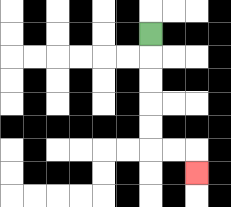{'start': '[6, 1]', 'end': '[8, 7]', 'path_directions': 'D,D,D,D,D,R,R,D', 'path_coordinates': '[[6, 1], [6, 2], [6, 3], [6, 4], [6, 5], [6, 6], [7, 6], [8, 6], [8, 7]]'}